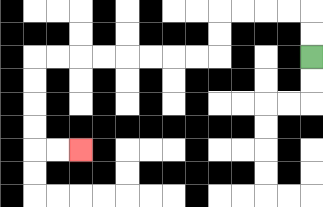{'start': '[13, 2]', 'end': '[3, 6]', 'path_directions': 'U,U,L,L,L,L,D,D,L,L,L,L,L,L,L,L,D,D,D,D,R,R', 'path_coordinates': '[[13, 2], [13, 1], [13, 0], [12, 0], [11, 0], [10, 0], [9, 0], [9, 1], [9, 2], [8, 2], [7, 2], [6, 2], [5, 2], [4, 2], [3, 2], [2, 2], [1, 2], [1, 3], [1, 4], [1, 5], [1, 6], [2, 6], [3, 6]]'}